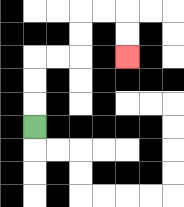{'start': '[1, 5]', 'end': '[5, 2]', 'path_directions': 'U,U,U,R,R,U,U,R,R,D,D', 'path_coordinates': '[[1, 5], [1, 4], [1, 3], [1, 2], [2, 2], [3, 2], [3, 1], [3, 0], [4, 0], [5, 0], [5, 1], [5, 2]]'}